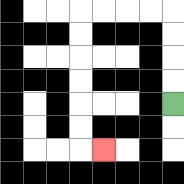{'start': '[7, 4]', 'end': '[4, 6]', 'path_directions': 'U,U,U,U,L,L,L,L,D,D,D,D,D,D,R', 'path_coordinates': '[[7, 4], [7, 3], [7, 2], [7, 1], [7, 0], [6, 0], [5, 0], [4, 0], [3, 0], [3, 1], [3, 2], [3, 3], [3, 4], [3, 5], [3, 6], [4, 6]]'}